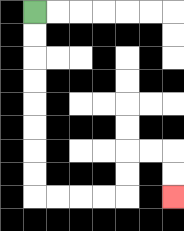{'start': '[1, 0]', 'end': '[7, 8]', 'path_directions': 'D,D,D,D,D,D,D,D,R,R,R,R,U,U,R,R,D,D', 'path_coordinates': '[[1, 0], [1, 1], [1, 2], [1, 3], [1, 4], [1, 5], [1, 6], [1, 7], [1, 8], [2, 8], [3, 8], [4, 8], [5, 8], [5, 7], [5, 6], [6, 6], [7, 6], [7, 7], [7, 8]]'}